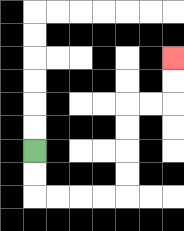{'start': '[1, 6]', 'end': '[7, 2]', 'path_directions': 'D,D,R,R,R,R,U,U,U,U,R,R,U,U', 'path_coordinates': '[[1, 6], [1, 7], [1, 8], [2, 8], [3, 8], [4, 8], [5, 8], [5, 7], [5, 6], [5, 5], [5, 4], [6, 4], [7, 4], [7, 3], [7, 2]]'}